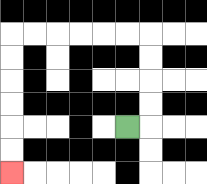{'start': '[5, 5]', 'end': '[0, 7]', 'path_directions': 'R,U,U,U,U,L,L,L,L,L,L,D,D,D,D,D,D', 'path_coordinates': '[[5, 5], [6, 5], [6, 4], [6, 3], [6, 2], [6, 1], [5, 1], [4, 1], [3, 1], [2, 1], [1, 1], [0, 1], [0, 2], [0, 3], [0, 4], [0, 5], [0, 6], [0, 7]]'}